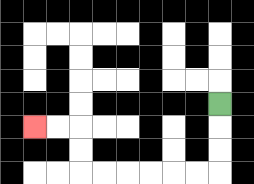{'start': '[9, 4]', 'end': '[1, 5]', 'path_directions': 'D,D,D,L,L,L,L,L,L,U,U,L,L', 'path_coordinates': '[[9, 4], [9, 5], [9, 6], [9, 7], [8, 7], [7, 7], [6, 7], [5, 7], [4, 7], [3, 7], [3, 6], [3, 5], [2, 5], [1, 5]]'}